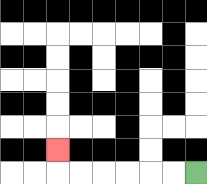{'start': '[8, 7]', 'end': '[2, 6]', 'path_directions': 'L,L,L,L,L,L,U', 'path_coordinates': '[[8, 7], [7, 7], [6, 7], [5, 7], [4, 7], [3, 7], [2, 7], [2, 6]]'}